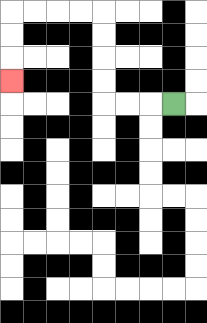{'start': '[7, 4]', 'end': '[0, 3]', 'path_directions': 'L,L,L,U,U,U,U,L,L,L,L,D,D,D', 'path_coordinates': '[[7, 4], [6, 4], [5, 4], [4, 4], [4, 3], [4, 2], [4, 1], [4, 0], [3, 0], [2, 0], [1, 0], [0, 0], [0, 1], [0, 2], [0, 3]]'}